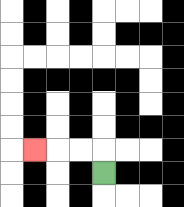{'start': '[4, 7]', 'end': '[1, 6]', 'path_directions': 'U,L,L,L', 'path_coordinates': '[[4, 7], [4, 6], [3, 6], [2, 6], [1, 6]]'}